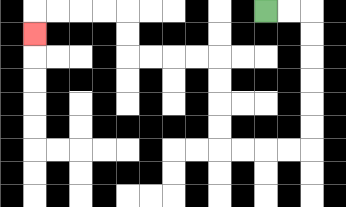{'start': '[11, 0]', 'end': '[1, 1]', 'path_directions': 'R,R,D,D,D,D,D,D,L,L,L,L,U,U,U,U,L,L,L,L,U,U,L,L,L,L,D', 'path_coordinates': '[[11, 0], [12, 0], [13, 0], [13, 1], [13, 2], [13, 3], [13, 4], [13, 5], [13, 6], [12, 6], [11, 6], [10, 6], [9, 6], [9, 5], [9, 4], [9, 3], [9, 2], [8, 2], [7, 2], [6, 2], [5, 2], [5, 1], [5, 0], [4, 0], [3, 0], [2, 0], [1, 0], [1, 1]]'}